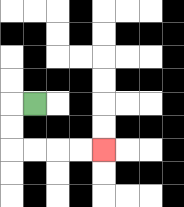{'start': '[1, 4]', 'end': '[4, 6]', 'path_directions': 'L,D,D,R,R,R,R', 'path_coordinates': '[[1, 4], [0, 4], [0, 5], [0, 6], [1, 6], [2, 6], [3, 6], [4, 6]]'}